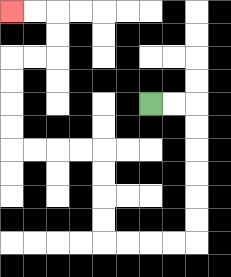{'start': '[6, 4]', 'end': '[0, 0]', 'path_directions': 'R,R,D,D,D,D,D,D,L,L,L,L,U,U,U,U,L,L,L,L,U,U,U,U,R,R,U,U,L,L', 'path_coordinates': '[[6, 4], [7, 4], [8, 4], [8, 5], [8, 6], [8, 7], [8, 8], [8, 9], [8, 10], [7, 10], [6, 10], [5, 10], [4, 10], [4, 9], [4, 8], [4, 7], [4, 6], [3, 6], [2, 6], [1, 6], [0, 6], [0, 5], [0, 4], [0, 3], [0, 2], [1, 2], [2, 2], [2, 1], [2, 0], [1, 0], [0, 0]]'}